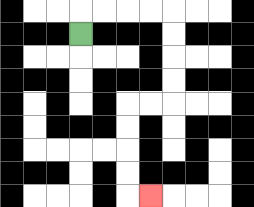{'start': '[3, 1]', 'end': '[6, 8]', 'path_directions': 'U,R,R,R,R,D,D,D,D,L,L,D,D,D,D,R', 'path_coordinates': '[[3, 1], [3, 0], [4, 0], [5, 0], [6, 0], [7, 0], [7, 1], [7, 2], [7, 3], [7, 4], [6, 4], [5, 4], [5, 5], [5, 6], [5, 7], [5, 8], [6, 8]]'}